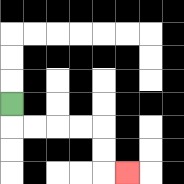{'start': '[0, 4]', 'end': '[5, 7]', 'path_directions': 'D,R,R,R,R,D,D,R', 'path_coordinates': '[[0, 4], [0, 5], [1, 5], [2, 5], [3, 5], [4, 5], [4, 6], [4, 7], [5, 7]]'}